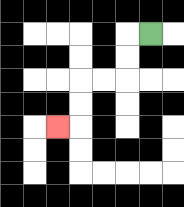{'start': '[6, 1]', 'end': '[2, 5]', 'path_directions': 'L,D,D,L,L,D,D,L', 'path_coordinates': '[[6, 1], [5, 1], [5, 2], [5, 3], [4, 3], [3, 3], [3, 4], [3, 5], [2, 5]]'}